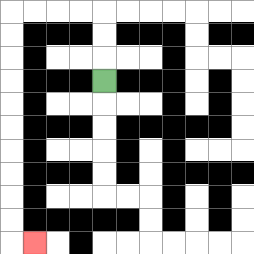{'start': '[4, 3]', 'end': '[1, 10]', 'path_directions': 'U,U,U,L,L,L,L,D,D,D,D,D,D,D,D,D,D,R', 'path_coordinates': '[[4, 3], [4, 2], [4, 1], [4, 0], [3, 0], [2, 0], [1, 0], [0, 0], [0, 1], [0, 2], [0, 3], [0, 4], [0, 5], [0, 6], [0, 7], [0, 8], [0, 9], [0, 10], [1, 10]]'}